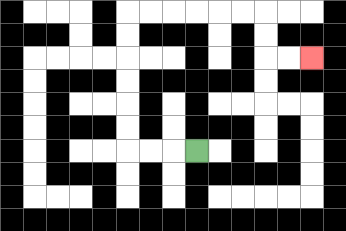{'start': '[8, 6]', 'end': '[13, 2]', 'path_directions': 'L,L,L,U,U,U,U,U,U,R,R,R,R,R,R,D,D,R,R', 'path_coordinates': '[[8, 6], [7, 6], [6, 6], [5, 6], [5, 5], [5, 4], [5, 3], [5, 2], [5, 1], [5, 0], [6, 0], [7, 0], [8, 0], [9, 0], [10, 0], [11, 0], [11, 1], [11, 2], [12, 2], [13, 2]]'}